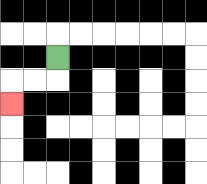{'start': '[2, 2]', 'end': '[0, 4]', 'path_directions': 'D,L,L,D', 'path_coordinates': '[[2, 2], [2, 3], [1, 3], [0, 3], [0, 4]]'}